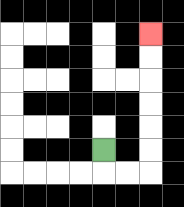{'start': '[4, 6]', 'end': '[6, 1]', 'path_directions': 'D,R,R,U,U,U,U,U,U', 'path_coordinates': '[[4, 6], [4, 7], [5, 7], [6, 7], [6, 6], [6, 5], [6, 4], [6, 3], [6, 2], [6, 1]]'}